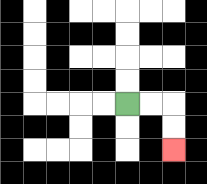{'start': '[5, 4]', 'end': '[7, 6]', 'path_directions': 'R,R,D,D', 'path_coordinates': '[[5, 4], [6, 4], [7, 4], [7, 5], [7, 6]]'}